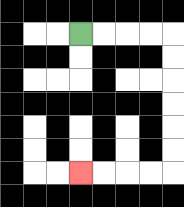{'start': '[3, 1]', 'end': '[3, 7]', 'path_directions': 'R,R,R,R,D,D,D,D,D,D,L,L,L,L', 'path_coordinates': '[[3, 1], [4, 1], [5, 1], [6, 1], [7, 1], [7, 2], [7, 3], [7, 4], [7, 5], [7, 6], [7, 7], [6, 7], [5, 7], [4, 7], [3, 7]]'}